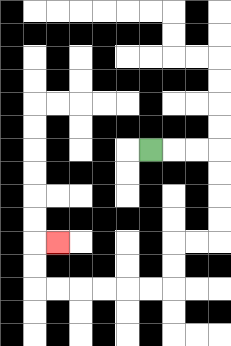{'start': '[6, 6]', 'end': '[2, 10]', 'path_directions': 'R,R,R,D,D,D,D,L,L,D,D,L,L,L,L,L,L,U,U,R', 'path_coordinates': '[[6, 6], [7, 6], [8, 6], [9, 6], [9, 7], [9, 8], [9, 9], [9, 10], [8, 10], [7, 10], [7, 11], [7, 12], [6, 12], [5, 12], [4, 12], [3, 12], [2, 12], [1, 12], [1, 11], [1, 10], [2, 10]]'}